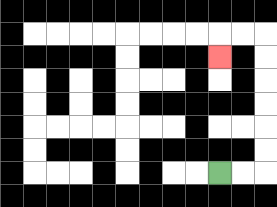{'start': '[9, 7]', 'end': '[9, 2]', 'path_directions': 'R,R,U,U,U,U,U,U,L,L,D', 'path_coordinates': '[[9, 7], [10, 7], [11, 7], [11, 6], [11, 5], [11, 4], [11, 3], [11, 2], [11, 1], [10, 1], [9, 1], [9, 2]]'}